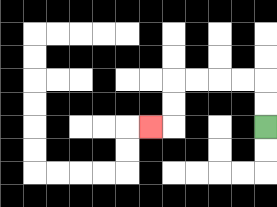{'start': '[11, 5]', 'end': '[6, 5]', 'path_directions': 'U,U,L,L,L,L,D,D,L', 'path_coordinates': '[[11, 5], [11, 4], [11, 3], [10, 3], [9, 3], [8, 3], [7, 3], [7, 4], [7, 5], [6, 5]]'}